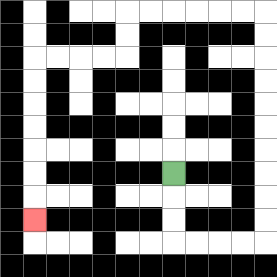{'start': '[7, 7]', 'end': '[1, 9]', 'path_directions': 'D,D,D,R,R,R,R,U,U,U,U,U,U,U,U,U,U,L,L,L,L,L,L,D,D,L,L,L,L,D,D,D,D,D,D,D', 'path_coordinates': '[[7, 7], [7, 8], [7, 9], [7, 10], [8, 10], [9, 10], [10, 10], [11, 10], [11, 9], [11, 8], [11, 7], [11, 6], [11, 5], [11, 4], [11, 3], [11, 2], [11, 1], [11, 0], [10, 0], [9, 0], [8, 0], [7, 0], [6, 0], [5, 0], [5, 1], [5, 2], [4, 2], [3, 2], [2, 2], [1, 2], [1, 3], [1, 4], [1, 5], [1, 6], [1, 7], [1, 8], [1, 9]]'}